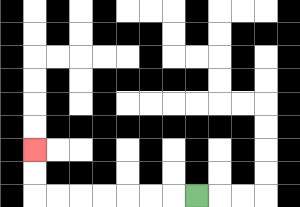{'start': '[8, 8]', 'end': '[1, 6]', 'path_directions': 'L,L,L,L,L,L,L,U,U', 'path_coordinates': '[[8, 8], [7, 8], [6, 8], [5, 8], [4, 8], [3, 8], [2, 8], [1, 8], [1, 7], [1, 6]]'}